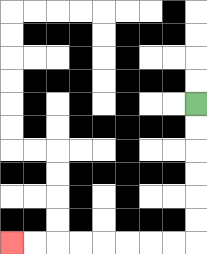{'start': '[8, 4]', 'end': '[0, 10]', 'path_directions': 'D,D,D,D,D,D,L,L,L,L,L,L,L,L', 'path_coordinates': '[[8, 4], [8, 5], [8, 6], [8, 7], [8, 8], [8, 9], [8, 10], [7, 10], [6, 10], [5, 10], [4, 10], [3, 10], [2, 10], [1, 10], [0, 10]]'}